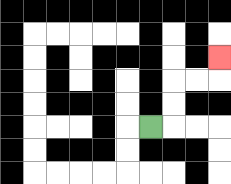{'start': '[6, 5]', 'end': '[9, 2]', 'path_directions': 'R,U,U,R,R,U', 'path_coordinates': '[[6, 5], [7, 5], [7, 4], [7, 3], [8, 3], [9, 3], [9, 2]]'}